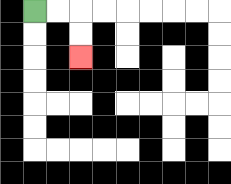{'start': '[1, 0]', 'end': '[3, 2]', 'path_directions': 'R,R,D,D', 'path_coordinates': '[[1, 0], [2, 0], [3, 0], [3, 1], [3, 2]]'}